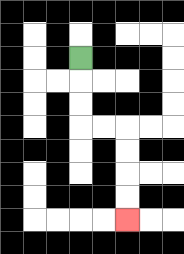{'start': '[3, 2]', 'end': '[5, 9]', 'path_directions': 'D,D,D,R,R,D,D,D,D', 'path_coordinates': '[[3, 2], [3, 3], [3, 4], [3, 5], [4, 5], [5, 5], [5, 6], [5, 7], [5, 8], [5, 9]]'}